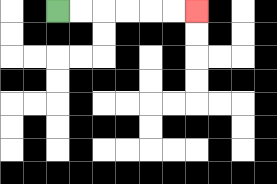{'start': '[2, 0]', 'end': '[8, 0]', 'path_directions': 'R,R,R,R,R,R', 'path_coordinates': '[[2, 0], [3, 0], [4, 0], [5, 0], [6, 0], [7, 0], [8, 0]]'}